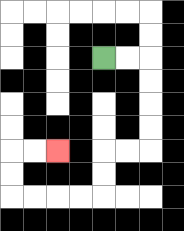{'start': '[4, 2]', 'end': '[2, 6]', 'path_directions': 'R,R,D,D,D,D,L,L,D,D,L,L,L,L,U,U,R,R', 'path_coordinates': '[[4, 2], [5, 2], [6, 2], [6, 3], [6, 4], [6, 5], [6, 6], [5, 6], [4, 6], [4, 7], [4, 8], [3, 8], [2, 8], [1, 8], [0, 8], [0, 7], [0, 6], [1, 6], [2, 6]]'}